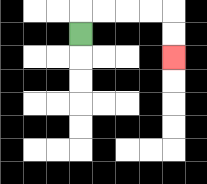{'start': '[3, 1]', 'end': '[7, 2]', 'path_directions': 'U,R,R,R,R,D,D', 'path_coordinates': '[[3, 1], [3, 0], [4, 0], [5, 0], [6, 0], [7, 0], [7, 1], [7, 2]]'}